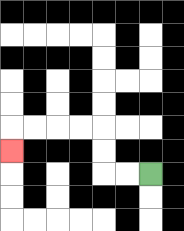{'start': '[6, 7]', 'end': '[0, 6]', 'path_directions': 'L,L,U,U,L,L,L,L,D', 'path_coordinates': '[[6, 7], [5, 7], [4, 7], [4, 6], [4, 5], [3, 5], [2, 5], [1, 5], [0, 5], [0, 6]]'}